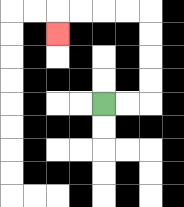{'start': '[4, 4]', 'end': '[2, 1]', 'path_directions': 'R,R,U,U,U,U,L,L,L,L,D', 'path_coordinates': '[[4, 4], [5, 4], [6, 4], [6, 3], [6, 2], [6, 1], [6, 0], [5, 0], [4, 0], [3, 0], [2, 0], [2, 1]]'}